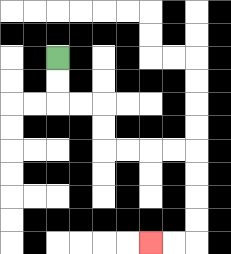{'start': '[2, 2]', 'end': '[6, 10]', 'path_directions': 'D,D,R,R,D,D,R,R,R,R,D,D,D,D,L,L', 'path_coordinates': '[[2, 2], [2, 3], [2, 4], [3, 4], [4, 4], [4, 5], [4, 6], [5, 6], [6, 6], [7, 6], [8, 6], [8, 7], [8, 8], [8, 9], [8, 10], [7, 10], [6, 10]]'}